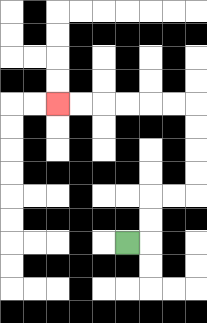{'start': '[5, 10]', 'end': '[2, 4]', 'path_directions': 'R,U,U,R,R,U,U,U,U,L,L,L,L,L,L', 'path_coordinates': '[[5, 10], [6, 10], [6, 9], [6, 8], [7, 8], [8, 8], [8, 7], [8, 6], [8, 5], [8, 4], [7, 4], [6, 4], [5, 4], [4, 4], [3, 4], [2, 4]]'}